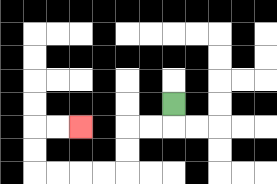{'start': '[7, 4]', 'end': '[3, 5]', 'path_directions': 'D,L,L,D,D,L,L,L,L,U,U,R,R', 'path_coordinates': '[[7, 4], [7, 5], [6, 5], [5, 5], [5, 6], [5, 7], [4, 7], [3, 7], [2, 7], [1, 7], [1, 6], [1, 5], [2, 5], [3, 5]]'}